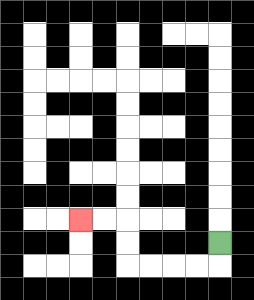{'start': '[9, 10]', 'end': '[3, 9]', 'path_directions': 'D,L,L,L,L,U,U,L,L', 'path_coordinates': '[[9, 10], [9, 11], [8, 11], [7, 11], [6, 11], [5, 11], [5, 10], [5, 9], [4, 9], [3, 9]]'}